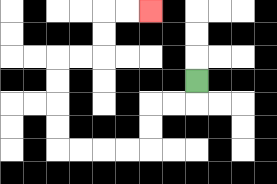{'start': '[8, 3]', 'end': '[6, 0]', 'path_directions': 'D,L,L,D,D,L,L,L,L,U,U,U,U,R,R,U,U,R,R', 'path_coordinates': '[[8, 3], [8, 4], [7, 4], [6, 4], [6, 5], [6, 6], [5, 6], [4, 6], [3, 6], [2, 6], [2, 5], [2, 4], [2, 3], [2, 2], [3, 2], [4, 2], [4, 1], [4, 0], [5, 0], [6, 0]]'}